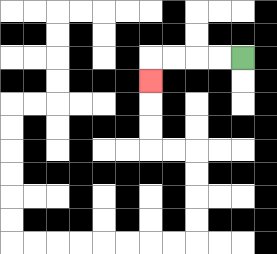{'start': '[10, 2]', 'end': '[6, 3]', 'path_directions': 'L,L,L,L,D', 'path_coordinates': '[[10, 2], [9, 2], [8, 2], [7, 2], [6, 2], [6, 3]]'}